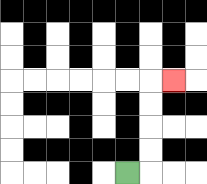{'start': '[5, 7]', 'end': '[7, 3]', 'path_directions': 'R,U,U,U,U,R', 'path_coordinates': '[[5, 7], [6, 7], [6, 6], [6, 5], [6, 4], [6, 3], [7, 3]]'}